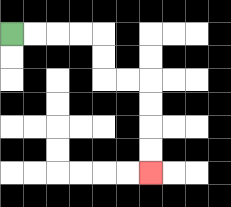{'start': '[0, 1]', 'end': '[6, 7]', 'path_directions': 'R,R,R,R,D,D,R,R,D,D,D,D', 'path_coordinates': '[[0, 1], [1, 1], [2, 1], [3, 1], [4, 1], [4, 2], [4, 3], [5, 3], [6, 3], [6, 4], [6, 5], [6, 6], [6, 7]]'}